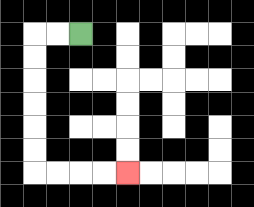{'start': '[3, 1]', 'end': '[5, 7]', 'path_directions': 'L,L,D,D,D,D,D,D,R,R,R,R', 'path_coordinates': '[[3, 1], [2, 1], [1, 1], [1, 2], [1, 3], [1, 4], [1, 5], [1, 6], [1, 7], [2, 7], [3, 7], [4, 7], [5, 7]]'}